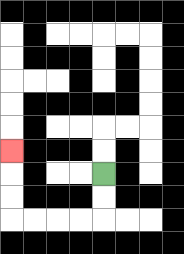{'start': '[4, 7]', 'end': '[0, 6]', 'path_directions': 'D,D,L,L,L,L,U,U,U', 'path_coordinates': '[[4, 7], [4, 8], [4, 9], [3, 9], [2, 9], [1, 9], [0, 9], [0, 8], [0, 7], [0, 6]]'}